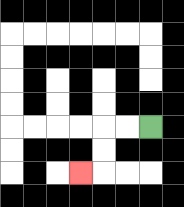{'start': '[6, 5]', 'end': '[3, 7]', 'path_directions': 'L,L,D,D,L', 'path_coordinates': '[[6, 5], [5, 5], [4, 5], [4, 6], [4, 7], [3, 7]]'}